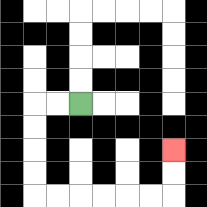{'start': '[3, 4]', 'end': '[7, 6]', 'path_directions': 'L,L,D,D,D,D,R,R,R,R,R,R,U,U', 'path_coordinates': '[[3, 4], [2, 4], [1, 4], [1, 5], [1, 6], [1, 7], [1, 8], [2, 8], [3, 8], [4, 8], [5, 8], [6, 8], [7, 8], [7, 7], [7, 6]]'}